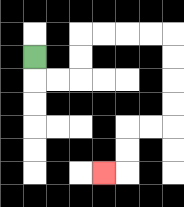{'start': '[1, 2]', 'end': '[4, 7]', 'path_directions': 'D,R,R,U,U,R,R,R,R,D,D,D,D,L,L,D,D,L', 'path_coordinates': '[[1, 2], [1, 3], [2, 3], [3, 3], [3, 2], [3, 1], [4, 1], [5, 1], [6, 1], [7, 1], [7, 2], [7, 3], [7, 4], [7, 5], [6, 5], [5, 5], [5, 6], [5, 7], [4, 7]]'}